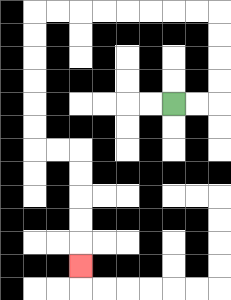{'start': '[7, 4]', 'end': '[3, 11]', 'path_directions': 'R,R,U,U,U,U,L,L,L,L,L,L,L,L,D,D,D,D,D,D,R,R,D,D,D,D,D', 'path_coordinates': '[[7, 4], [8, 4], [9, 4], [9, 3], [9, 2], [9, 1], [9, 0], [8, 0], [7, 0], [6, 0], [5, 0], [4, 0], [3, 0], [2, 0], [1, 0], [1, 1], [1, 2], [1, 3], [1, 4], [1, 5], [1, 6], [2, 6], [3, 6], [3, 7], [3, 8], [3, 9], [3, 10], [3, 11]]'}